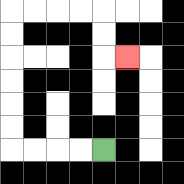{'start': '[4, 6]', 'end': '[5, 2]', 'path_directions': 'L,L,L,L,U,U,U,U,U,U,R,R,R,R,D,D,R', 'path_coordinates': '[[4, 6], [3, 6], [2, 6], [1, 6], [0, 6], [0, 5], [0, 4], [0, 3], [0, 2], [0, 1], [0, 0], [1, 0], [2, 0], [3, 0], [4, 0], [4, 1], [4, 2], [5, 2]]'}